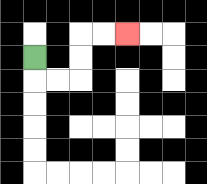{'start': '[1, 2]', 'end': '[5, 1]', 'path_directions': 'D,R,R,U,U,R,R', 'path_coordinates': '[[1, 2], [1, 3], [2, 3], [3, 3], [3, 2], [3, 1], [4, 1], [5, 1]]'}